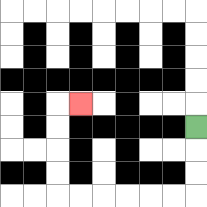{'start': '[8, 5]', 'end': '[3, 4]', 'path_directions': 'D,D,D,L,L,L,L,L,L,U,U,U,U,R', 'path_coordinates': '[[8, 5], [8, 6], [8, 7], [8, 8], [7, 8], [6, 8], [5, 8], [4, 8], [3, 8], [2, 8], [2, 7], [2, 6], [2, 5], [2, 4], [3, 4]]'}